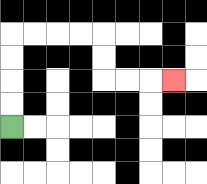{'start': '[0, 5]', 'end': '[7, 3]', 'path_directions': 'U,U,U,U,R,R,R,R,D,D,R,R,R', 'path_coordinates': '[[0, 5], [0, 4], [0, 3], [0, 2], [0, 1], [1, 1], [2, 1], [3, 1], [4, 1], [4, 2], [4, 3], [5, 3], [6, 3], [7, 3]]'}